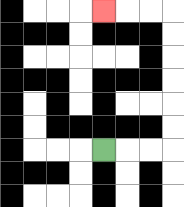{'start': '[4, 6]', 'end': '[4, 0]', 'path_directions': 'R,R,R,U,U,U,U,U,U,L,L,L', 'path_coordinates': '[[4, 6], [5, 6], [6, 6], [7, 6], [7, 5], [7, 4], [7, 3], [7, 2], [7, 1], [7, 0], [6, 0], [5, 0], [4, 0]]'}